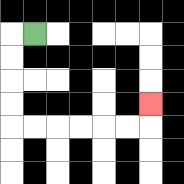{'start': '[1, 1]', 'end': '[6, 4]', 'path_directions': 'L,D,D,D,D,R,R,R,R,R,R,U', 'path_coordinates': '[[1, 1], [0, 1], [0, 2], [0, 3], [0, 4], [0, 5], [1, 5], [2, 5], [3, 5], [4, 5], [5, 5], [6, 5], [6, 4]]'}